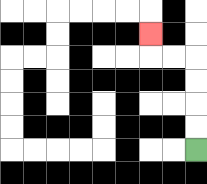{'start': '[8, 6]', 'end': '[6, 1]', 'path_directions': 'U,U,U,U,L,L,U', 'path_coordinates': '[[8, 6], [8, 5], [8, 4], [8, 3], [8, 2], [7, 2], [6, 2], [6, 1]]'}